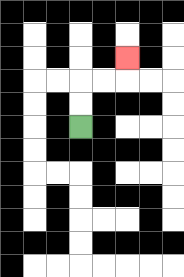{'start': '[3, 5]', 'end': '[5, 2]', 'path_directions': 'U,U,R,R,U', 'path_coordinates': '[[3, 5], [3, 4], [3, 3], [4, 3], [5, 3], [5, 2]]'}